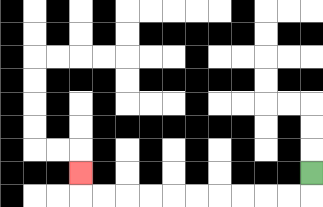{'start': '[13, 7]', 'end': '[3, 7]', 'path_directions': 'D,L,L,L,L,L,L,L,L,L,L,U', 'path_coordinates': '[[13, 7], [13, 8], [12, 8], [11, 8], [10, 8], [9, 8], [8, 8], [7, 8], [6, 8], [5, 8], [4, 8], [3, 8], [3, 7]]'}